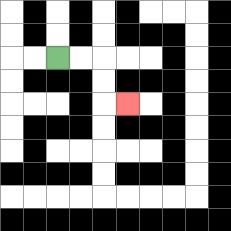{'start': '[2, 2]', 'end': '[5, 4]', 'path_directions': 'R,R,D,D,R', 'path_coordinates': '[[2, 2], [3, 2], [4, 2], [4, 3], [4, 4], [5, 4]]'}